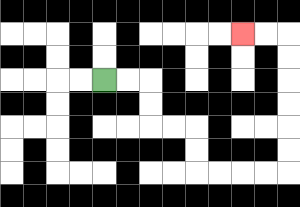{'start': '[4, 3]', 'end': '[10, 1]', 'path_directions': 'R,R,D,D,R,R,D,D,R,R,R,R,U,U,U,U,U,U,L,L', 'path_coordinates': '[[4, 3], [5, 3], [6, 3], [6, 4], [6, 5], [7, 5], [8, 5], [8, 6], [8, 7], [9, 7], [10, 7], [11, 7], [12, 7], [12, 6], [12, 5], [12, 4], [12, 3], [12, 2], [12, 1], [11, 1], [10, 1]]'}